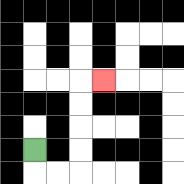{'start': '[1, 6]', 'end': '[4, 3]', 'path_directions': 'D,R,R,U,U,U,U,R', 'path_coordinates': '[[1, 6], [1, 7], [2, 7], [3, 7], [3, 6], [3, 5], [3, 4], [3, 3], [4, 3]]'}